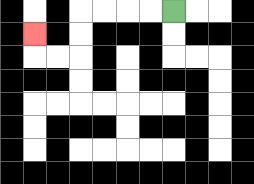{'start': '[7, 0]', 'end': '[1, 1]', 'path_directions': 'L,L,L,L,D,D,L,L,U', 'path_coordinates': '[[7, 0], [6, 0], [5, 0], [4, 0], [3, 0], [3, 1], [3, 2], [2, 2], [1, 2], [1, 1]]'}